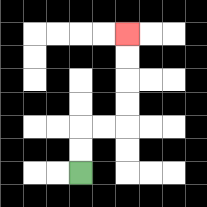{'start': '[3, 7]', 'end': '[5, 1]', 'path_directions': 'U,U,R,R,U,U,U,U', 'path_coordinates': '[[3, 7], [3, 6], [3, 5], [4, 5], [5, 5], [5, 4], [5, 3], [5, 2], [5, 1]]'}